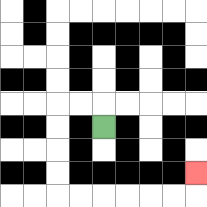{'start': '[4, 5]', 'end': '[8, 7]', 'path_directions': 'U,L,L,D,D,D,D,R,R,R,R,R,R,U', 'path_coordinates': '[[4, 5], [4, 4], [3, 4], [2, 4], [2, 5], [2, 6], [2, 7], [2, 8], [3, 8], [4, 8], [5, 8], [6, 8], [7, 8], [8, 8], [8, 7]]'}